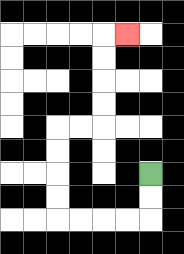{'start': '[6, 7]', 'end': '[5, 1]', 'path_directions': 'D,D,L,L,L,L,U,U,U,U,R,R,U,U,U,U,R', 'path_coordinates': '[[6, 7], [6, 8], [6, 9], [5, 9], [4, 9], [3, 9], [2, 9], [2, 8], [2, 7], [2, 6], [2, 5], [3, 5], [4, 5], [4, 4], [4, 3], [4, 2], [4, 1], [5, 1]]'}